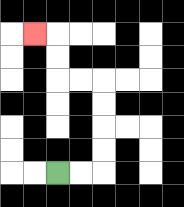{'start': '[2, 7]', 'end': '[1, 1]', 'path_directions': 'R,R,U,U,U,U,L,L,U,U,L', 'path_coordinates': '[[2, 7], [3, 7], [4, 7], [4, 6], [4, 5], [4, 4], [4, 3], [3, 3], [2, 3], [2, 2], [2, 1], [1, 1]]'}